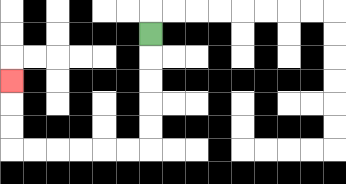{'start': '[6, 1]', 'end': '[0, 3]', 'path_directions': 'D,D,D,D,D,L,L,L,L,L,L,U,U,U', 'path_coordinates': '[[6, 1], [6, 2], [6, 3], [6, 4], [6, 5], [6, 6], [5, 6], [4, 6], [3, 6], [2, 6], [1, 6], [0, 6], [0, 5], [0, 4], [0, 3]]'}